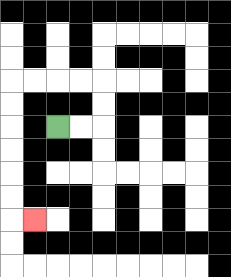{'start': '[2, 5]', 'end': '[1, 9]', 'path_directions': 'R,R,U,U,L,L,L,L,D,D,D,D,D,D,R', 'path_coordinates': '[[2, 5], [3, 5], [4, 5], [4, 4], [4, 3], [3, 3], [2, 3], [1, 3], [0, 3], [0, 4], [0, 5], [0, 6], [0, 7], [0, 8], [0, 9], [1, 9]]'}